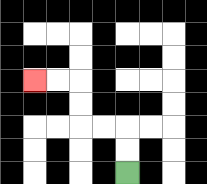{'start': '[5, 7]', 'end': '[1, 3]', 'path_directions': 'U,U,L,L,U,U,L,L', 'path_coordinates': '[[5, 7], [5, 6], [5, 5], [4, 5], [3, 5], [3, 4], [3, 3], [2, 3], [1, 3]]'}